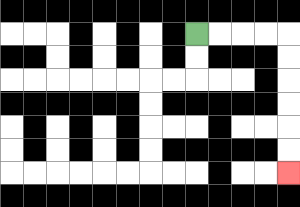{'start': '[8, 1]', 'end': '[12, 7]', 'path_directions': 'R,R,R,R,D,D,D,D,D,D', 'path_coordinates': '[[8, 1], [9, 1], [10, 1], [11, 1], [12, 1], [12, 2], [12, 3], [12, 4], [12, 5], [12, 6], [12, 7]]'}